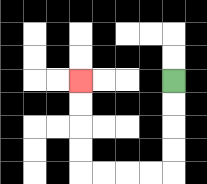{'start': '[7, 3]', 'end': '[3, 3]', 'path_directions': 'D,D,D,D,L,L,L,L,U,U,U,U', 'path_coordinates': '[[7, 3], [7, 4], [7, 5], [7, 6], [7, 7], [6, 7], [5, 7], [4, 7], [3, 7], [3, 6], [3, 5], [3, 4], [3, 3]]'}